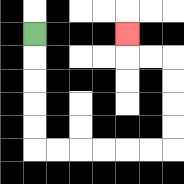{'start': '[1, 1]', 'end': '[5, 1]', 'path_directions': 'D,D,D,D,D,R,R,R,R,R,R,U,U,U,U,L,L,U', 'path_coordinates': '[[1, 1], [1, 2], [1, 3], [1, 4], [1, 5], [1, 6], [2, 6], [3, 6], [4, 6], [5, 6], [6, 6], [7, 6], [7, 5], [7, 4], [7, 3], [7, 2], [6, 2], [5, 2], [5, 1]]'}